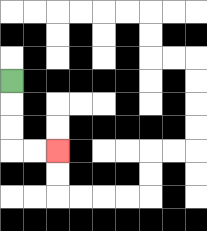{'start': '[0, 3]', 'end': '[2, 6]', 'path_directions': 'D,D,D,R,R', 'path_coordinates': '[[0, 3], [0, 4], [0, 5], [0, 6], [1, 6], [2, 6]]'}